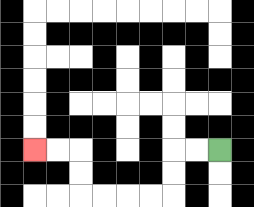{'start': '[9, 6]', 'end': '[1, 6]', 'path_directions': 'L,L,D,D,L,L,L,L,U,U,L,L', 'path_coordinates': '[[9, 6], [8, 6], [7, 6], [7, 7], [7, 8], [6, 8], [5, 8], [4, 8], [3, 8], [3, 7], [3, 6], [2, 6], [1, 6]]'}